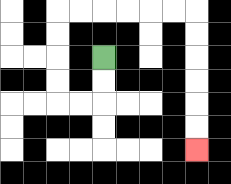{'start': '[4, 2]', 'end': '[8, 6]', 'path_directions': 'D,D,L,L,U,U,U,U,R,R,R,R,R,R,D,D,D,D,D,D', 'path_coordinates': '[[4, 2], [4, 3], [4, 4], [3, 4], [2, 4], [2, 3], [2, 2], [2, 1], [2, 0], [3, 0], [4, 0], [5, 0], [6, 0], [7, 0], [8, 0], [8, 1], [8, 2], [8, 3], [8, 4], [8, 5], [8, 6]]'}